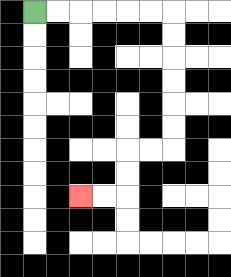{'start': '[1, 0]', 'end': '[3, 8]', 'path_directions': 'R,R,R,R,R,R,D,D,D,D,D,D,L,L,D,D,L,L', 'path_coordinates': '[[1, 0], [2, 0], [3, 0], [4, 0], [5, 0], [6, 0], [7, 0], [7, 1], [7, 2], [7, 3], [7, 4], [7, 5], [7, 6], [6, 6], [5, 6], [5, 7], [5, 8], [4, 8], [3, 8]]'}